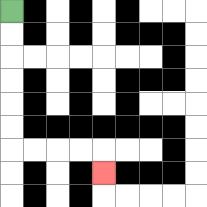{'start': '[0, 0]', 'end': '[4, 7]', 'path_directions': 'D,D,D,D,D,D,R,R,R,R,D', 'path_coordinates': '[[0, 0], [0, 1], [0, 2], [0, 3], [0, 4], [0, 5], [0, 6], [1, 6], [2, 6], [3, 6], [4, 6], [4, 7]]'}